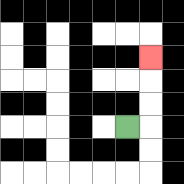{'start': '[5, 5]', 'end': '[6, 2]', 'path_directions': 'R,U,U,U', 'path_coordinates': '[[5, 5], [6, 5], [6, 4], [6, 3], [6, 2]]'}